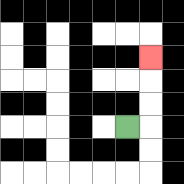{'start': '[5, 5]', 'end': '[6, 2]', 'path_directions': 'R,U,U,U', 'path_coordinates': '[[5, 5], [6, 5], [6, 4], [6, 3], [6, 2]]'}